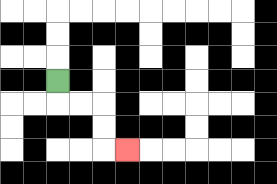{'start': '[2, 3]', 'end': '[5, 6]', 'path_directions': 'D,R,R,D,D,R', 'path_coordinates': '[[2, 3], [2, 4], [3, 4], [4, 4], [4, 5], [4, 6], [5, 6]]'}